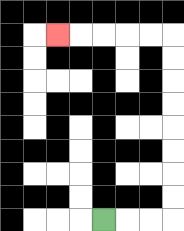{'start': '[4, 9]', 'end': '[2, 1]', 'path_directions': 'R,R,R,U,U,U,U,U,U,U,U,L,L,L,L,L', 'path_coordinates': '[[4, 9], [5, 9], [6, 9], [7, 9], [7, 8], [7, 7], [7, 6], [7, 5], [7, 4], [7, 3], [7, 2], [7, 1], [6, 1], [5, 1], [4, 1], [3, 1], [2, 1]]'}